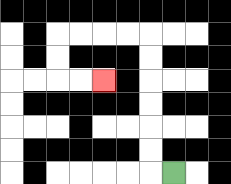{'start': '[7, 7]', 'end': '[4, 3]', 'path_directions': 'L,U,U,U,U,U,U,L,L,L,L,D,D,R,R', 'path_coordinates': '[[7, 7], [6, 7], [6, 6], [6, 5], [6, 4], [6, 3], [6, 2], [6, 1], [5, 1], [4, 1], [3, 1], [2, 1], [2, 2], [2, 3], [3, 3], [4, 3]]'}